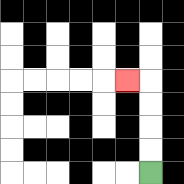{'start': '[6, 7]', 'end': '[5, 3]', 'path_directions': 'U,U,U,U,L', 'path_coordinates': '[[6, 7], [6, 6], [6, 5], [6, 4], [6, 3], [5, 3]]'}